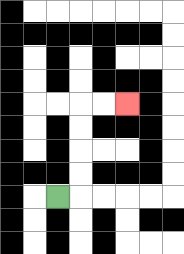{'start': '[2, 8]', 'end': '[5, 4]', 'path_directions': 'R,U,U,U,U,R,R', 'path_coordinates': '[[2, 8], [3, 8], [3, 7], [3, 6], [3, 5], [3, 4], [4, 4], [5, 4]]'}